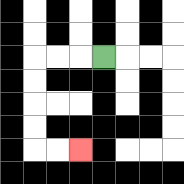{'start': '[4, 2]', 'end': '[3, 6]', 'path_directions': 'L,L,L,D,D,D,D,R,R', 'path_coordinates': '[[4, 2], [3, 2], [2, 2], [1, 2], [1, 3], [1, 4], [1, 5], [1, 6], [2, 6], [3, 6]]'}